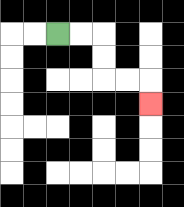{'start': '[2, 1]', 'end': '[6, 4]', 'path_directions': 'R,R,D,D,R,R,D', 'path_coordinates': '[[2, 1], [3, 1], [4, 1], [4, 2], [4, 3], [5, 3], [6, 3], [6, 4]]'}